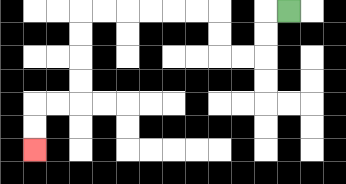{'start': '[12, 0]', 'end': '[1, 6]', 'path_directions': 'L,D,D,L,L,U,U,L,L,L,L,L,L,D,D,D,D,L,L,D,D', 'path_coordinates': '[[12, 0], [11, 0], [11, 1], [11, 2], [10, 2], [9, 2], [9, 1], [9, 0], [8, 0], [7, 0], [6, 0], [5, 0], [4, 0], [3, 0], [3, 1], [3, 2], [3, 3], [3, 4], [2, 4], [1, 4], [1, 5], [1, 6]]'}